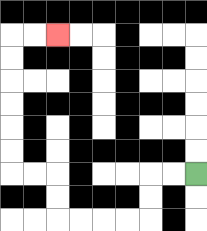{'start': '[8, 7]', 'end': '[2, 1]', 'path_directions': 'L,L,D,D,L,L,L,L,U,U,L,L,U,U,U,U,U,U,R,R', 'path_coordinates': '[[8, 7], [7, 7], [6, 7], [6, 8], [6, 9], [5, 9], [4, 9], [3, 9], [2, 9], [2, 8], [2, 7], [1, 7], [0, 7], [0, 6], [0, 5], [0, 4], [0, 3], [0, 2], [0, 1], [1, 1], [2, 1]]'}